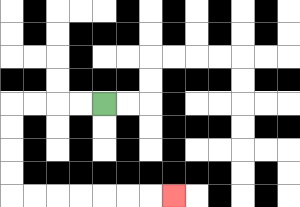{'start': '[4, 4]', 'end': '[7, 8]', 'path_directions': 'L,L,L,L,D,D,D,D,R,R,R,R,R,R,R', 'path_coordinates': '[[4, 4], [3, 4], [2, 4], [1, 4], [0, 4], [0, 5], [0, 6], [0, 7], [0, 8], [1, 8], [2, 8], [3, 8], [4, 8], [5, 8], [6, 8], [7, 8]]'}